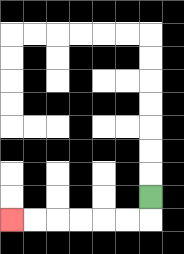{'start': '[6, 8]', 'end': '[0, 9]', 'path_directions': 'D,L,L,L,L,L,L', 'path_coordinates': '[[6, 8], [6, 9], [5, 9], [4, 9], [3, 9], [2, 9], [1, 9], [0, 9]]'}